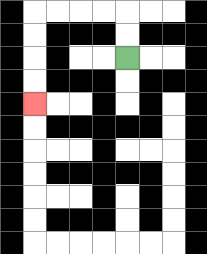{'start': '[5, 2]', 'end': '[1, 4]', 'path_directions': 'U,U,L,L,L,L,D,D,D,D', 'path_coordinates': '[[5, 2], [5, 1], [5, 0], [4, 0], [3, 0], [2, 0], [1, 0], [1, 1], [1, 2], [1, 3], [1, 4]]'}